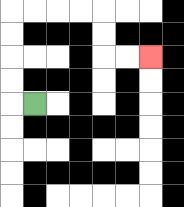{'start': '[1, 4]', 'end': '[6, 2]', 'path_directions': 'L,U,U,U,U,R,R,R,R,D,D,R,R', 'path_coordinates': '[[1, 4], [0, 4], [0, 3], [0, 2], [0, 1], [0, 0], [1, 0], [2, 0], [3, 0], [4, 0], [4, 1], [4, 2], [5, 2], [6, 2]]'}